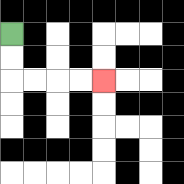{'start': '[0, 1]', 'end': '[4, 3]', 'path_directions': 'D,D,R,R,R,R', 'path_coordinates': '[[0, 1], [0, 2], [0, 3], [1, 3], [2, 3], [3, 3], [4, 3]]'}